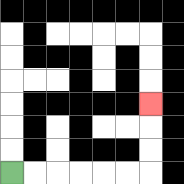{'start': '[0, 7]', 'end': '[6, 4]', 'path_directions': 'R,R,R,R,R,R,U,U,U', 'path_coordinates': '[[0, 7], [1, 7], [2, 7], [3, 7], [4, 7], [5, 7], [6, 7], [6, 6], [6, 5], [6, 4]]'}